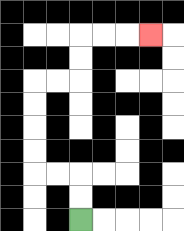{'start': '[3, 9]', 'end': '[6, 1]', 'path_directions': 'U,U,L,L,U,U,U,U,R,R,U,U,R,R,R', 'path_coordinates': '[[3, 9], [3, 8], [3, 7], [2, 7], [1, 7], [1, 6], [1, 5], [1, 4], [1, 3], [2, 3], [3, 3], [3, 2], [3, 1], [4, 1], [5, 1], [6, 1]]'}